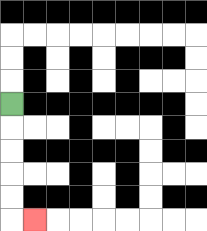{'start': '[0, 4]', 'end': '[1, 9]', 'path_directions': 'D,D,D,D,D,R', 'path_coordinates': '[[0, 4], [0, 5], [0, 6], [0, 7], [0, 8], [0, 9], [1, 9]]'}